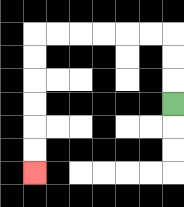{'start': '[7, 4]', 'end': '[1, 7]', 'path_directions': 'U,U,U,L,L,L,L,L,L,D,D,D,D,D,D', 'path_coordinates': '[[7, 4], [7, 3], [7, 2], [7, 1], [6, 1], [5, 1], [4, 1], [3, 1], [2, 1], [1, 1], [1, 2], [1, 3], [1, 4], [1, 5], [1, 6], [1, 7]]'}